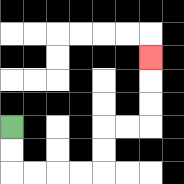{'start': '[0, 5]', 'end': '[6, 2]', 'path_directions': 'D,D,R,R,R,R,U,U,R,R,U,U,U', 'path_coordinates': '[[0, 5], [0, 6], [0, 7], [1, 7], [2, 7], [3, 7], [4, 7], [4, 6], [4, 5], [5, 5], [6, 5], [6, 4], [6, 3], [6, 2]]'}